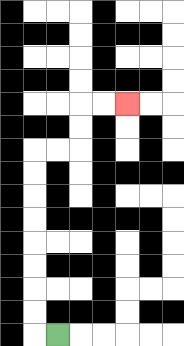{'start': '[2, 14]', 'end': '[5, 4]', 'path_directions': 'L,U,U,U,U,U,U,U,U,R,R,U,U,R,R', 'path_coordinates': '[[2, 14], [1, 14], [1, 13], [1, 12], [1, 11], [1, 10], [1, 9], [1, 8], [1, 7], [1, 6], [2, 6], [3, 6], [3, 5], [3, 4], [4, 4], [5, 4]]'}